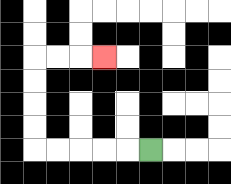{'start': '[6, 6]', 'end': '[4, 2]', 'path_directions': 'L,L,L,L,L,U,U,U,U,R,R,R', 'path_coordinates': '[[6, 6], [5, 6], [4, 6], [3, 6], [2, 6], [1, 6], [1, 5], [1, 4], [1, 3], [1, 2], [2, 2], [3, 2], [4, 2]]'}